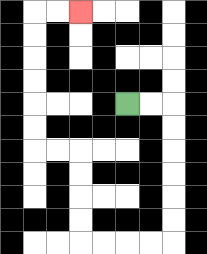{'start': '[5, 4]', 'end': '[3, 0]', 'path_directions': 'R,R,D,D,D,D,D,D,L,L,L,L,U,U,U,U,L,L,U,U,U,U,U,U,R,R', 'path_coordinates': '[[5, 4], [6, 4], [7, 4], [7, 5], [7, 6], [7, 7], [7, 8], [7, 9], [7, 10], [6, 10], [5, 10], [4, 10], [3, 10], [3, 9], [3, 8], [3, 7], [3, 6], [2, 6], [1, 6], [1, 5], [1, 4], [1, 3], [1, 2], [1, 1], [1, 0], [2, 0], [3, 0]]'}